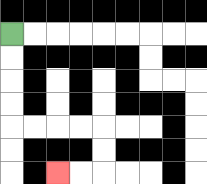{'start': '[0, 1]', 'end': '[2, 7]', 'path_directions': 'D,D,D,D,R,R,R,R,D,D,L,L', 'path_coordinates': '[[0, 1], [0, 2], [0, 3], [0, 4], [0, 5], [1, 5], [2, 5], [3, 5], [4, 5], [4, 6], [4, 7], [3, 7], [2, 7]]'}